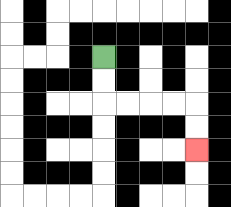{'start': '[4, 2]', 'end': '[8, 6]', 'path_directions': 'D,D,R,R,R,R,D,D', 'path_coordinates': '[[4, 2], [4, 3], [4, 4], [5, 4], [6, 4], [7, 4], [8, 4], [8, 5], [8, 6]]'}